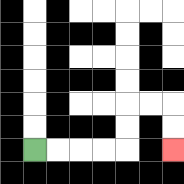{'start': '[1, 6]', 'end': '[7, 6]', 'path_directions': 'R,R,R,R,U,U,R,R,D,D', 'path_coordinates': '[[1, 6], [2, 6], [3, 6], [4, 6], [5, 6], [5, 5], [5, 4], [6, 4], [7, 4], [7, 5], [7, 6]]'}